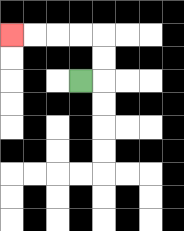{'start': '[3, 3]', 'end': '[0, 1]', 'path_directions': 'R,U,U,L,L,L,L', 'path_coordinates': '[[3, 3], [4, 3], [4, 2], [4, 1], [3, 1], [2, 1], [1, 1], [0, 1]]'}